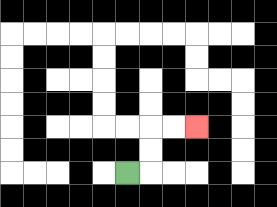{'start': '[5, 7]', 'end': '[8, 5]', 'path_directions': 'R,U,U,R,R', 'path_coordinates': '[[5, 7], [6, 7], [6, 6], [6, 5], [7, 5], [8, 5]]'}